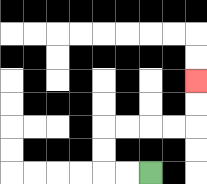{'start': '[6, 7]', 'end': '[8, 3]', 'path_directions': 'L,L,U,U,R,R,R,R,U,U', 'path_coordinates': '[[6, 7], [5, 7], [4, 7], [4, 6], [4, 5], [5, 5], [6, 5], [7, 5], [8, 5], [8, 4], [8, 3]]'}